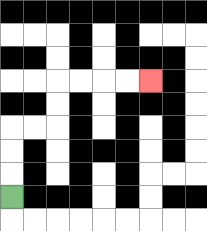{'start': '[0, 8]', 'end': '[6, 3]', 'path_directions': 'U,U,U,R,R,U,U,R,R,R,R', 'path_coordinates': '[[0, 8], [0, 7], [0, 6], [0, 5], [1, 5], [2, 5], [2, 4], [2, 3], [3, 3], [4, 3], [5, 3], [6, 3]]'}